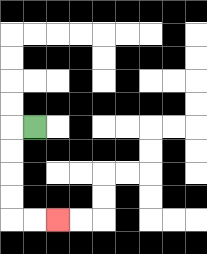{'start': '[1, 5]', 'end': '[2, 9]', 'path_directions': 'L,D,D,D,D,R,R', 'path_coordinates': '[[1, 5], [0, 5], [0, 6], [0, 7], [0, 8], [0, 9], [1, 9], [2, 9]]'}